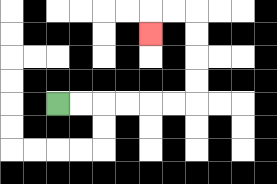{'start': '[2, 4]', 'end': '[6, 1]', 'path_directions': 'R,R,R,R,R,R,U,U,U,U,L,L,D', 'path_coordinates': '[[2, 4], [3, 4], [4, 4], [5, 4], [6, 4], [7, 4], [8, 4], [8, 3], [8, 2], [8, 1], [8, 0], [7, 0], [6, 0], [6, 1]]'}